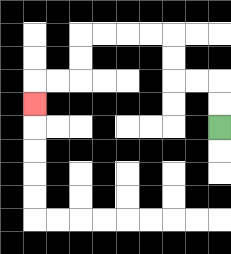{'start': '[9, 5]', 'end': '[1, 4]', 'path_directions': 'U,U,L,L,U,U,L,L,L,L,D,D,L,L,D', 'path_coordinates': '[[9, 5], [9, 4], [9, 3], [8, 3], [7, 3], [7, 2], [7, 1], [6, 1], [5, 1], [4, 1], [3, 1], [3, 2], [3, 3], [2, 3], [1, 3], [1, 4]]'}